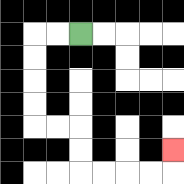{'start': '[3, 1]', 'end': '[7, 6]', 'path_directions': 'L,L,D,D,D,D,R,R,D,D,R,R,R,R,U', 'path_coordinates': '[[3, 1], [2, 1], [1, 1], [1, 2], [1, 3], [1, 4], [1, 5], [2, 5], [3, 5], [3, 6], [3, 7], [4, 7], [5, 7], [6, 7], [7, 7], [7, 6]]'}